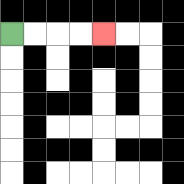{'start': '[0, 1]', 'end': '[4, 1]', 'path_directions': 'R,R,R,R', 'path_coordinates': '[[0, 1], [1, 1], [2, 1], [3, 1], [4, 1]]'}